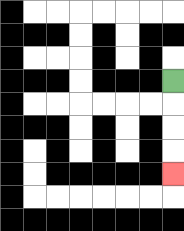{'start': '[7, 3]', 'end': '[7, 7]', 'path_directions': 'D,D,D,D', 'path_coordinates': '[[7, 3], [7, 4], [7, 5], [7, 6], [7, 7]]'}